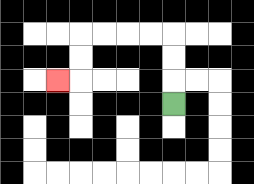{'start': '[7, 4]', 'end': '[2, 3]', 'path_directions': 'U,U,U,L,L,L,L,D,D,L', 'path_coordinates': '[[7, 4], [7, 3], [7, 2], [7, 1], [6, 1], [5, 1], [4, 1], [3, 1], [3, 2], [3, 3], [2, 3]]'}